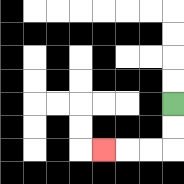{'start': '[7, 4]', 'end': '[4, 6]', 'path_directions': 'D,D,L,L,L', 'path_coordinates': '[[7, 4], [7, 5], [7, 6], [6, 6], [5, 6], [4, 6]]'}